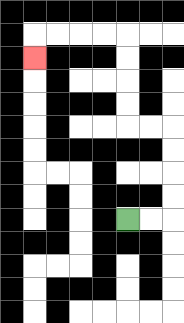{'start': '[5, 9]', 'end': '[1, 2]', 'path_directions': 'R,R,U,U,U,U,L,L,U,U,U,U,L,L,L,L,D', 'path_coordinates': '[[5, 9], [6, 9], [7, 9], [7, 8], [7, 7], [7, 6], [7, 5], [6, 5], [5, 5], [5, 4], [5, 3], [5, 2], [5, 1], [4, 1], [3, 1], [2, 1], [1, 1], [1, 2]]'}